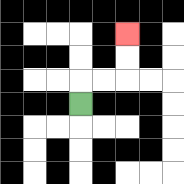{'start': '[3, 4]', 'end': '[5, 1]', 'path_directions': 'U,R,R,U,U', 'path_coordinates': '[[3, 4], [3, 3], [4, 3], [5, 3], [5, 2], [5, 1]]'}